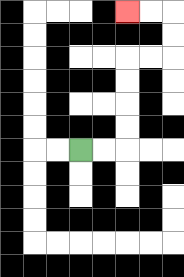{'start': '[3, 6]', 'end': '[5, 0]', 'path_directions': 'R,R,U,U,U,U,R,R,U,U,L,L', 'path_coordinates': '[[3, 6], [4, 6], [5, 6], [5, 5], [5, 4], [5, 3], [5, 2], [6, 2], [7, 2], [7, 1], [7, 0], [6, 0], [5, 0]]'}